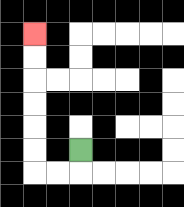{'start': '[3, 6]', 'end': '[1, 1]', 'path_directions': 'D,L,L,U,U,U,U,U,U', 'path_coordinates': '[[3, 6], [3, 7], [2, 7], [1, 7], [1, 6], [1, 5], [1, 4], [1, 3], [1, 2], [1, 1]]'}